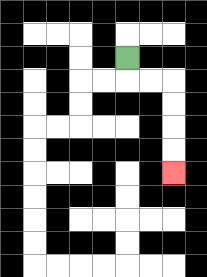{'start': '[5, 2]', 'end': '[7, 7]', 'path_directions': 'D,R,R,D,D,D,D', 'path_coordinates': '[[5, 2], [5, 3], [6, 3], [7, 3], [7, 4], [7, 5], [7, 6], [7, 7]]'}